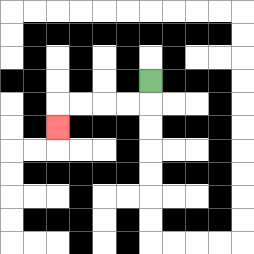{'start': '[6, 3]', 'end': '[2, 5]', 'path_directions': 'D,L,L,L,L,D', 'path_coordinates': '[[6, 3], [6, 4], [5, 4], [4, 4], [3, 4], [2, 4], [2, 5]]'}